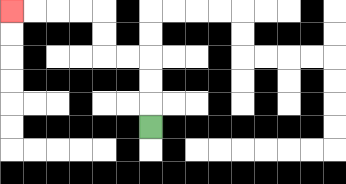{'start': '[6, 5]', 'end': '[0, 0]', 'path_directions': 'U,U,U,L,L,U,U,L,L,L,L', 'path_coordinates': '[[6, 5], [6, 4], [6, 3], [6, 2], [5, 2], [4, 2], [4, 1], [4, 0], [3, 0], [2, 0], [1, 0], [0, 0]]'}